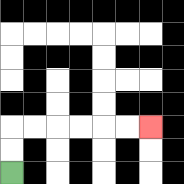{'start': '[0, 7]', 'end': '[6, 5]', 'path_directions': 'U,U,R,R,R,R,R,R', 'path_coordinates': '[[0, 7], [0, 6], [0, 5], [1, 5], [2, 5], [3, 5], [4, 5], [5, 5], [6, 5]]'}